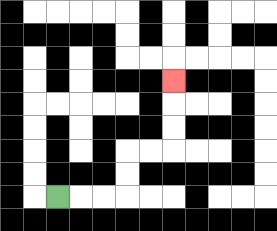{'start': '[2, 8]', 'end': '[7, 3]', 'path_directions': 'R,R,R,U,U,R,R,U,U,U', 'path_coordinates': '[[2, 8], [3, 8], [4, 8], [5, 8], [5, 7], [5, 6], [6, 6], [7, 6], [7, 5], [7, 4], [7, 3]]'}